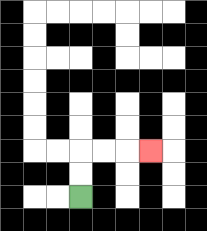{'start': '[3, 8]', 'end': '[6, 6]', 'path_directions': 'U,U,R,R,R', 'path_coordinates': '[[3, 8], [3, 7], [3, 6], [4, 6], [5, 6], [6, 6]]'}